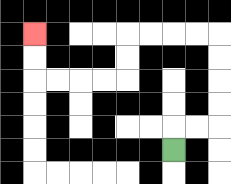{'start': '[7, 6]', 'end': '[1, 1]', 'path_directions': 'U,R,R,U,U,U,U,L,L,L,L,D,D,L,L,L,L,U,U', 'path_coordinates': '[[7, 6], [7, 5], [8, 5], [9, 5], [9, 4], [9, 3], [9, 2], [9, 1], [8, 1], [7, 1], [6, 1], [5, 1], [5, 2], [5, 3], [4, 3], [3, 3], [2, 3], [1, 3], [1, 2], [1, 1]]'}